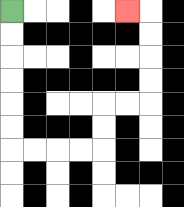{'start': '[0, 0]', 'end': '[5, 0]', 'path_directions': 'D,D,D,D,D,D,R,R,R,R,U,U,R,R,U,U,U,U,L', 'path_coordinates': '[[0, 0], [0, 1], [0, 2], [0, 3], [0, 4], [0, 5], [0, 6], [1, 6], [2, 6], [3, 6], [4, 6], [4, 5], [4, 4], [5, 4], [6, 4], [6, 3], [6, 2], [6, 1], [6, 0], [5, 0]]'}